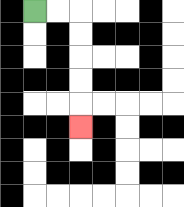{'start': '[1, 0]', 'end': '[3, 5]', 'path_directions': 'R,R,D,D,D,D,D', 'path_coordinates': '[[1, 0], [2, 0], [3, 0], [3, 1], [3, 2], [3, 3], [3, 4], [3, 5]]'}